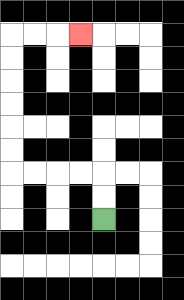{'start': '[4, 9]', 'end': '[3, 1]', 'path_directions': 'U,U,L,L,L,L,U,U,U,U,U,U,R,R,R', 'path_coordinates': '[[4, 9], [4, 8], [4, 7], [3, 7], [2, 7], [1, 7], [0, 7], [0, 6], [0, 5], [0, 4], [0, 3], [0, 2], [0, 1], [1, 1], [2, 1], [3, 1]]'}